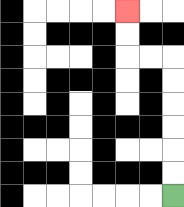{'start': '[7, 8]', 'end': '[5, 0]', 'path_directions': 'U,U,U,U,U,U,L,L,U,U', 'path_coordinates': '[[7, 8], [7, 7], [7, 6], [7, 5], [7, 4], [7, 3], [7, 2], [6, 2], [5, 2], [5, 1], [5, 0]]'}